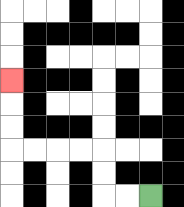{'start': '[6, 8]', 'end': '[0, 3]', 'path_directions': 'L,L,U,U,L,L,L,L,U,U,U', 'path_coordinates': '[[6, 8], [5, 8], [4, 8], [4, 7], [4, 6], [3, 6], [2, 6], [1, 6], [0, 6], [0, 5], [0, 4], [0, 3]]'}